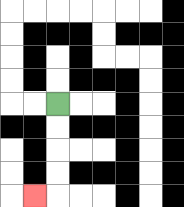{'start': '[2, 4]', 'end': '[1, 8]', 'path_directions': 'D,D,D,D,L', 'path_coordinates': '[[2, 4], [2, 5], [2, 6], [2, 7], [2, 8], [1, 8]]'}